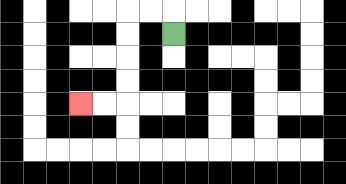{'start': '[7, 1]', 'end': '[3, 4]', 'path_directions': 'U,L,L,D,D,D,D,L,L', 'path_coordinates': '[[7, 1], [7, 0], [6, 0], [5, 0], [5, 1], [5, 2], [5, 3], [5, 4], [4, 4], [3, 4]]'}